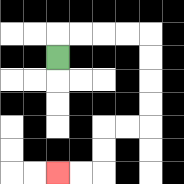{'start': '[2, 2]', 'end': '[2, 7]', 'path_directions': 'U,R,R,R,R,D,D,D,D,L,L,D,D,L,L', 'path_coordinates': '[[2, 2], [2, 1], [3, 1], [4, 1], [5, 1], [6, 1], [6, 2], [6, 3], [6, 4], [6, 5], [5, 5], [4, 5], [4, 6], [4, 7], [3, 7], [2, 7]]'}